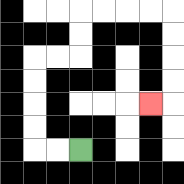{'start': '[3, 6]', 'end': '[6, 4]', 'path_directions': 'L,L,U,U,U,U,R,R,U,U,R,R,R,R,D,D,D,D,L', 'path_coordinates': '[[3, 6], [2, 6], [1, 6], [1, 5], [1, 4], [1, 3], [1, 2], [2, 2], [3, 2], [3, 1], [3, 0], [4, 0], [5, 0], [6, 0], [7, 0], [7, 1], [7, 2], [7, 3], [7, 4], [6, 4]]'}